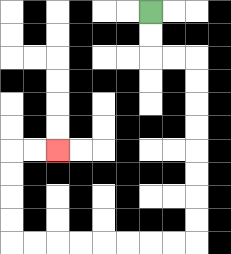{'start': '[6, 0]', 'end': '[2, 6]', 'path_directions': 'D,D,R,R,D,D,D,D,D,D,D,D,L,L,L,L,L,L,L,L,U,U,U,U,R,R', 'path_coordinates': '[[6, 0], [6, 1], [6, 2], [7, 2], [8, 2], [8, 3], [8, 4], [8, 5], [8, 6], [8, 7], [8, 8], [8, 9], [8, 10], [7, 10], [6, 10], [5, 10], [4, 10], [3, 10], [2, 10], [1, 10], [0, 10], [0, 9], [0, 8], [0, 7], [0, 6], [1, 6], [2, 6]]'}